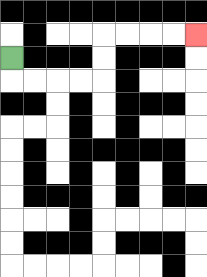{'start': '[0, 2]', 'end': '[8, 1]', 'path_directions': 'D,R,R,R,R,U,U,R,R,R,R', 'path_coordinates': '[[0, 2], [0, 3], [1, 3], [2, 3], [3, 3], [4, 3], [4, 2], [4, 1], [5, 1], [6, 1], [7, 1], [8, 1]]'}